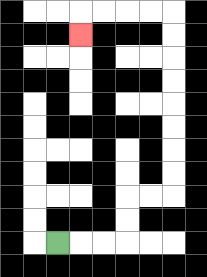{'start': '[2, 10]', 'end': '[3, 1]', 'path_directions': 'R,R,R,U,U,R,R,U,U,U,U,U,U,U,U,L,L,L,L,D', 'path_coordinates': '[[2, 10], [3, 10], [4, 10], [5, 10], [5, 9], [5, 8], [6, 8], [7, 8], [7, 7], [7, 6], [7, 5], [7, 4], [7, 3], [7, 2], [7, 1], [7, 0], [6, 0], [5, 0], [4, 0], [3, 0], [3, 1]]'}